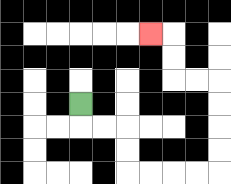{'start': '[3, 4]', 'end': '[6, 1]', 'path_directions': 'D,R,R,D,D,R,R,R,R,U,U,U,U,L,L,U,U,L', 'path_coordinates': '[[3, 4], [3, 5], [4, 5], [5, 5], [5, 6], [5, 7], [6, 7], [7, 7], [8, 7], [9, 7], [9, 6], [9, 5], [9, 4], [9, 3], [8, 3], [7, 3], [7, 2], [7, 1], [6, 1]]'}